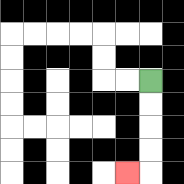{'start': '[6, 3]', 'end': '[5, 7]', 'path_directions': 'D,D,D,D,L', 'path_coordinates': '[[6, 3], [6, 4], [6, 5], [6, 6], [6, 7], [5, 7]]'}